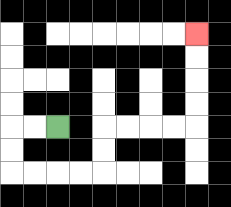{'start': '[2, 5]', 'end': '[8, 1]', 'path_directions': 'L,L,D,D,R,R,R,R,U,U,R,R,R,R,U,U,U,U', 'path_coordinates': '[[2, 5], [1, 5], [0, 5], [0, 6], [0, 7], [1, 7], [2, 7], [3, 7], [4, 7], [4, 6], [4, 5], [5, 5], [6, 5], [7, 5], [8, 5], [8, 4], [8, 3], [8, 2], [8, 1]]'}